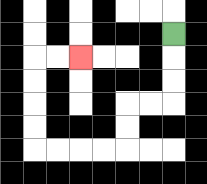{'start': '[7, 1]', 'end': '[3, 2]', 'path_directions': 'D,D,D,L,L,D,D,L,L,L,L,U,U,U,U,R,R', 'path_coordinates': '[[7, 1], [7, 2], [7, 3], [7, 4], [6, 4], [5, 4], [5, 5], [5, 6], [4, 6], [3, 6], [2, 6], [1, 6], [1, 5], [1, 4], [1, 3], [1, 2], [2, 2], [3, 2]]'}